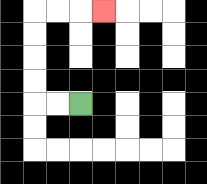{'start': '[3, 4]', 'end': '[4, 0]', 'path_directions': 'L,L,U,U,U,U,R,R,R', 'path_coordinates': '[[3, 4], [2, 4], [1, 4], [1, 3], [1, 2], [1, 1], [1, 0], [2, 0], [3, 0], [4, 0]]'}